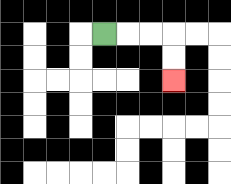{'start': '[4, 1]', 'end': '[7, 3]', 'path_directions': 'R,R,R,D,D', 'path_coordinates': '[[4, 1], [5, 1], [6, 1], [7, 1], [7, 2], [7, 3]]'}